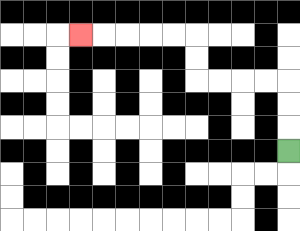{'start': '[12, 6]', 'end': '[3, 1]', 'path_directions': 'U,U,U,L,L,L,L,U,U,L,L,L,L,L', 'path_coordinates': '[[12, 6], [12, 5], [12, 4], [12, 3], [11, 3], [10, 3], [9, 3], [8, 3], [8, 2], [8, 1], [7, 1], [6, 1], [5, 1], [4, 1], [3, 1]]'}